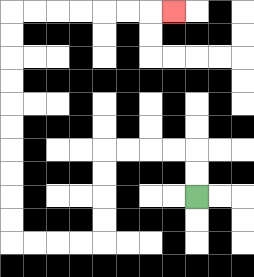{'start': '[8, 8]', 'end': '[7, 0]', 'path_directions': 'U,U,L,L,L,L,D,D,D,D,L,L,L,L,U,U,U,U,U,U,U,U,U,U,R,R,R,R,R,R,R', 'path_coordinates': '[[8, 8], [8, 7], [8, 6], [7, 6], [6, 6], [5, 6], [4, 6], [4, 7], [4, 8], [4, 9], [4, 10], [3, 10], [2, 10], [1, 10], [0, 10], [0, 9], [0, 8], [0, 7], [0, 6], [0, 5], [0, 4], [0, 3], [0, 2], [0, 1], [0, 0], [1, 0], [2, 0], [3, 0], [4, 0], [5, 0], [6, 0], [7, 0]]'}